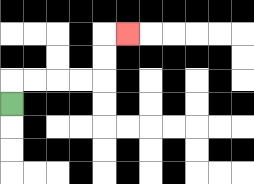{'start': '[0, 4]', 'end': '[5, 1]', 'path_directions': 'U,R,R,R,R,U,U,R', 'path_coordinates': '[[0, 4], [0, 3], [1, 3], [2, 3], [3, 3], [4, 3], [4, 2], [4, 1], [5, 1]]'}